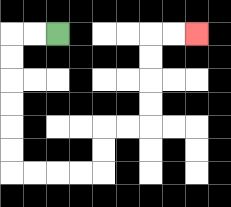{'start': '[2, 1]', 'end': '[8, 1]', 'path_directions': 'L,L,D,D,D,D,D,D,R,R,R,R,U,U,R,R,U,U,U,U,R,R', 'path_coordinates': '[[2, 1], [1, 1], [0, 1], [0, 2], [0, 3], [0, 4], [0, 5], [0, 6], [0, 7], [1, 7], [2, 7], [3, 7], [4, 7], [4, 6], [4, 5], [5, 5], [6, 5], [6, 4], [6, 3], [6, 2], [6, 1], [7, 1], [8, 1]]'}